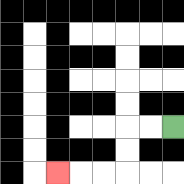{'start': '[7, 5]', 'end': '[2, 7]', 'path_directions': 'L,L,D,D,L,L,L', 'path_coordinates': '[[7, 5], [6, 5], [5, 5], [5, 6], [5, 7], [4, 7], [3, 7], [2, 7]]'}